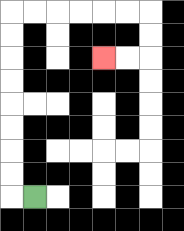{'start': '[1, 8]', 'end': '[4, 2]', 'path_directions': 'L,U,U,U,U,U,U,U,U,R,R,R,R,R,R,D,D,L,L', 'path_coordinates': '[[1, 8], [0, 8], [0, 7], [0, 6], [0, 5], [0, 4], [0, 3], [0, 2], [0, 1], [0, 0], [1, 0], [2, 0], [3, 0], [4, 0], [5, 0], [6, 0], [6, 1], [6, 2], [5, 2], [4, 2]]'}